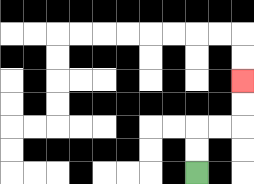{'start': '[8, 7]', 'end': '[10, 3]', 'path_directions': 'U,U,R,R,U,U', 'path_coordinates': '[[8, 7], [8, 6], [8, 5], [9, 5], [10, 5], [10, 4], [10, 3]]'}